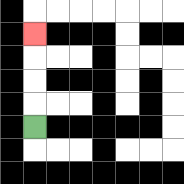{'start': '[1, 5]', 'end': '[1, 1]', 'path_directions': 'U,U,U,U', 'path_coordinates': '[[1, 5], [1, 4], [1, 3], [1, 2], [1, 1]]'}